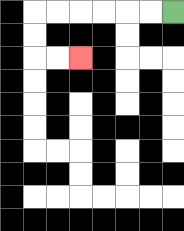{'start': '[7, 0]', 'end': '[3, 2]', 'path_directions': 'L,L,L,L,L,L,D,D,R,R', 'path_coordinates': '[[7, 0], [6, 0], [5, 0], [4, 0], [3, 0], [2, 0], [1, 0], [1, 1], [1, 2], [2, 2], [3, 2]]'}